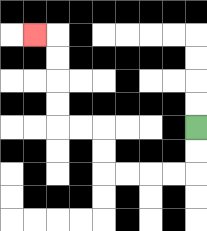{'start': '[8, 5]', 'end': '[1, 1]', 'path_directions': 'D,D,L,L,L,L,U,U,L,L,U,U,U,U,L', 'path_coordinates': '[[8, 5], [8, 6], [8, 7], [7, 7], [6, 7], [5, 7], [4, 7], [4, 6], [4, 5], [3, 5], [2, 5], [2, 4], [2, 3], [2, 2], [2, 1], [1, 1]]'}